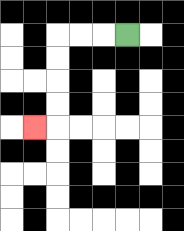{'start': '[5, 1]', 'end': '[1, 5]', 'path_directions': 'L,L,L,D,D,D,D,L', 'path_coordinates': '[[5, 1], [4, 1], [3, 1], [2, 1], [2, 2], [2, 3], [2, 4], [2, 5], [1, 5]]'}